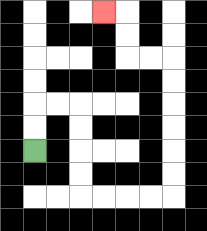{'start': '[1, 6]', 'end': '[4, 0]', 'path_directions': 'U,U,R,R,D,D,D,D,R,R,R,R,U,U,U,U,U,U,L,L,U,U,L', 'path_coordinates': '[[1, 6], [1, 5], [1, 4], [2, 4], [3, 4], [3, 5], [3, 6], [3, 7], [3, 8], [4, 8], [5, 8], [6, 8], [7, 8], [7, 7], [7, 6], [7, 5], [7, 4], [7, 3], [7, 2], [6, 2], [5, 2], [5, 1], [5, 0], [4, 0]]'}